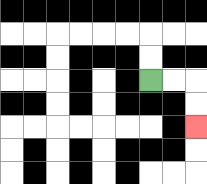{'start': '[6, 3]', 'end': '[8, 5]', 'path_directions': 'R,R,D,D', 'path_coordinates': '[[6, 3], [7, 3], [8, 3], [8, 4], [8, 5]]'}